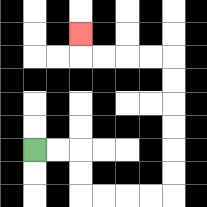{'start': '[1, 6]', 'end': '[3, 1]', 'path_directions': 'R,R,D,D,R,R,R,R,U,U,U,U,U,U,L,L,L,L,U', 'path_coordinates': '[[1, 6], [2, 6], [3, 6], [3, 7], [3, 8], [4, 8], [5, 8], [6, 8], [7, 8], [7, 7], [7, 6], [7, 5], [7, 4], [7, 3], [7, 2], [6, 2], [5, 2], [4, 2], [3, 2], [3, 1]]'}